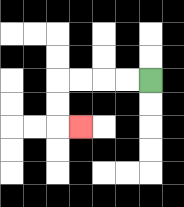{'start': '[6, 3]', 'end': '[3, 5]', 'path_directions': 'L,L,L,L,D,D,R', 'path_coordinates': '[[6, 3], [5, 3], [4, 3], [3, 3], [2, 3], [2, 4], [2, 5], [3, 5]]'}